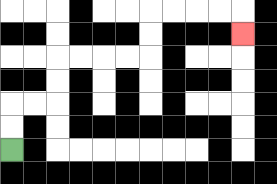{'start': '[0, 6]', 'end': '[10, 1]', 'path_directions': 'U,U,R,R,U,U,R,R,R,R,U,U,R,R,R,R,D', 'path_coordinates': '[[0, 6], [0, 5], [0, 4], [1, 4], [2, 4], [2, 3], [2, 2], [3, 2], [4, 2], [5, 2], [6, 2], [6, 1], [6, 0], [7, 0], [8, 0], [9, 0], [10, 0], [10, 1]]'}